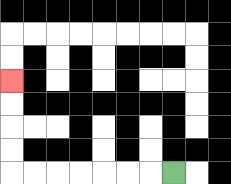{'start': '[7, 7]', 'end': '[0, 3]', 'path_directions': 'L,L,L,L,L,L,L,U,U,U,U', 'path_coordinates': '[[7, 7], [6, 7], [5, 7], [4, 7], [3, 7], [2, 7], [1, 7], [0, 7], [0, 6], [0, 5], [0, 4], [0, 3]]'}